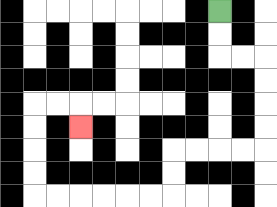{'start': '[9, 0]', 'end': '[3, 5]', 'path_directions': 'D,D,R,R,D,D,D,D,L,L,L,L,D,D,L,L,L,L,L,L,U,U,U,U,R,R,D', 'path_coordinates': '[[9, 0], [9, 1], [9, 2], [10, 2], [11, 2], [11, 3], [11, 4], [11, 5], [11, 6], [10, 6], [9, 6], [8, 6], [7, 6], [7, 7], [7, 8], [6, 8], [5, 8], [4, 8], [3, 8], [2, 8], [1, 8], [1, 7], [1, 6], [1, 5], [1, 4], [2, 4], [3, 4], [3, 5]]'}